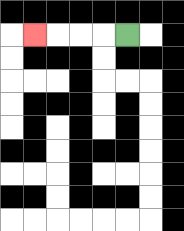{'start': '[5, 1]', 'end': '[1, 1]', 'path_directions': 'L,L,L,L', 'path_coordinates': '[[5, 1], [4, 1], [3, 1], [2, 1], [1, 1]]'}